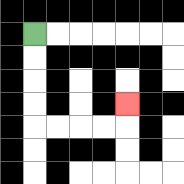{'start': '[1, 1]', 'end': '[5, 4]', 'path_directions': 'D,D,D,D,R,R,R,R,U', 'path_coordinates': '[[1, 1], [1, 2], [1, 3], [1, 4], [1, 5], [2, 5], [3, 5], [4, 5], [5, 5], [5, 4]]'}